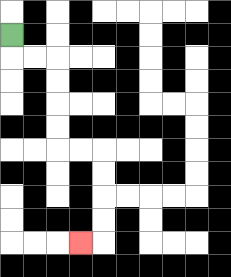{'start': '[0, 1]', 'end': '[3, 10]', 'path_directions': 'D,R,R,D,D,D,D,R,R,D,D,D,D,L', 'path_coordinates': '[[0, 1], [0, 2], [1, 2], [2, 2], [2, 3], [2, 4], [2, 5], [2, 6], [3, 6], [4, 6], [4, 7], [4, 8], [4, 9], [4, 10], [3, 10]]'}